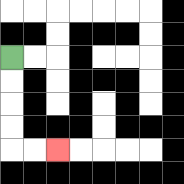{'start': '[0, 2]', 'end': '[2, 6]', 'path_directions': 'D,D,D,D,R,R', 'path_coordinates': '[[0, 2], [0, 3], [0, 4], [0, 5], [0, 6], [1, 6], [2, 6]]'}